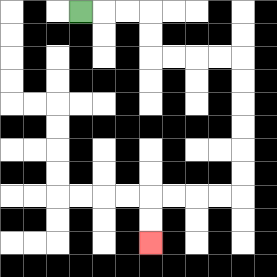{'start': '[3, 0]', 'end': '[6, 10]', 'path_directions': 'R,R,R,D,D,R,R,R,R,D,D,D,D,D,D,L,L,L,L,D,D', 'path_coordinates': '[[3, 0], [4, 0], [5, 0], [6, 0], [6, 1], [6, 2], [7, 2], [8, 2], [9, 2], [10, 2], [10, 3], [10, 4], [10, 5], [10, 6], [10, 7], [10, 8], [9, 8], [8, 8], [7, 8], [6, 8], [6, 9], [6, 10]]'}